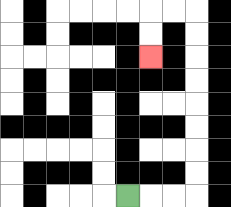{'start': '[5, 8]', 'end': '[6, 2]', 'path_directions': 'R,R,R,U,U,U,U,U,U,U,U,L,L,D,D', 'path_coordinates': '[[5, 8], [6, 8], [7, 8], [8, 8], [8, 7], [8, 6], [8, 5], [8, 4], [8, 3], [8, 2], [8, 1], [8, 0], [7, 0], [6, 0], [6, 1], [6, 2]]'}